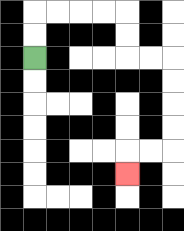{'start': '[1, 2]', 'end': '[5, 7]', 'path_directions': 'U,U,R,R,R,R,D,D,R,R,D,D,D,D,L,L,D', 'path_coordinates': '[[1, 2], [1, 1], [1, 0], [2, 0], [3, 0], [4, 0], [5, 0], [5, 1], [5, 2], [6, 2], [7, 2], [7, 3], [7, 4], [7, 5], [7, 6], [6, 6], [5, 6], [5, 7]]'}